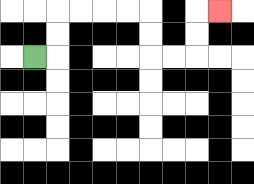{'start': '[1, 2]', 'end': '[9, 0]', 'path_directions': 'R,U,U,R,R,R,R,D,D,R,R,U,U,R', 'path_coordinates': '[[1, 2], [2, 2], [2, 1], [2, 0], [3, 0], [4, 0], [5, 0], [6, 0], [6, 1], [6, 2], [7, 2], [8, 2], [8, 1], [8, 0], [9, 0]]'}